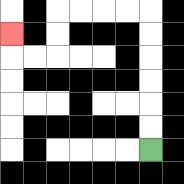{'start': '[6, 6]', 'end': '[0, 1]', 'path_directions': 'U,U,U,U,U,U,L,L,L,L,D,D,L,L,U', 'path_coordinates': '[[6, 6], [6, 5], [6, 4], [6, 3], [6, 2], [6, 1], [6, 0], [5, 0], [4, 0], [3, 0], [2, 0], [2, 1], [2, 2], [1, 2], [0, 2], [0, 1]]'}